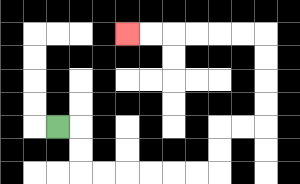{'start': '[2, 5]', 'end': '[5, 1]', 'path_directions': 'R,D,D,R,R,R,R,R,R,U,U,R,R,U,U,U,U,L,L,L,L,L,L', 'path_coordinates': '[[2, 5], [3, 5], [3, 6], [3, 7], [4, 7], [5, 7], [6, 7], [7, 7], [8, 7], [9, 7], [9, 6], [9, 5], [10, 5], [11, 5], [11, 4], [11, 3], [11, 2], [11, 1], [10, 1], [9, 1], [8, 1], [7, 1], [6, 1], [5, 1]]'}